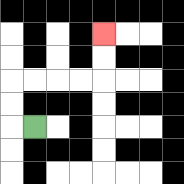{'start': '[1, 5]', 'end': '[4, 1]', 'path_directions': 'L,U,U,R,R,R,R,U,U', 'path_coordinates': '[[1, 5], [0, 5], [0, 4], [0, 3], [1, 3], [2, 3], [3, 3], [4, 3], [4, 2], [4, 1]]'}